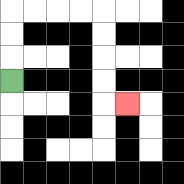{'start': '[0, 3]', 'end': '[5, 4]', 'path_directions': 'U,U,U,R,R,R,R,D,D,D,D,R', 'path_coordinates': '[[0, 3], [0, 2], [0, 1], [0, 0], [1, 0], [2, 0], [3, 0], [4, 0], [4, 1], [4, 2], [4, 3], [4, 4], [5, 4]]'}